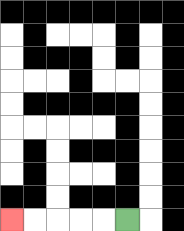{'start': '[5, 9]', 'end': '[0, 9]', 'path_directions': 'L,L,L,L,L', 'path_coordinates': '[[5, 9], [4, 9], [3, 9], [2, 9], [1, 9], [0, 9]]'}